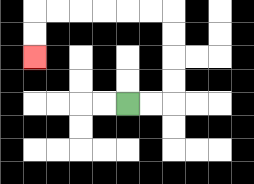{'start': '[5, 4]', 'end': '[1, 2]', 'path_directions': 'R,R,U,U,U,U,L,L,L,L,L,L,D,D', 'path_coordinates': '[[5, 4], [6, 4], [7, 4], [7, 3], [7, 2], [7, 1], [7, 0], [6, 0], [5, 0], [4, 0], [3, 0], [2, 0], [1, 0], [1, 1], [1, 2]]'}